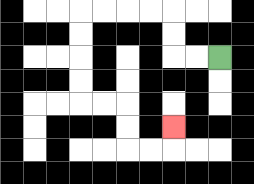{'start': '[9, 2]', 'end': '[7, 5]', 'path_directions': 'L,L,U,U,L,L,L,L,D,D,D,D,R,R,D,D,R,R,U', 'path_coordinates': '[[9, 2], [8, 2], [7, 2], [7, 1], [7, 0], [6, 0], [5, 0], [4, 0], [3, 0], [3, 1], [3, 2], [3, 3], [3, 4], [4, 4], [5, 4], [5, 5], [5, 6], [6, 6], [7, 6], [7, 5]]'}